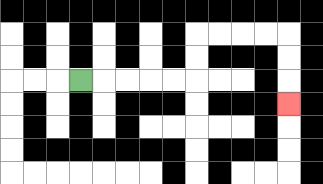{'start': '[3, 3]', 'end': '[12, 4]', 'path_directions': 'R,R,R,R,R,U,U,R,R,R,R,D,D,D', 'path_coordinates': '[[3, 3], [4, 3], [5, 3], [6, 3], [7, 3], [8, 3], [8, 2], [8, 1], [9, 1], [10, 1], [11, 1], [12, 1], [12, 2], [12, 3], [12, 4]]'}